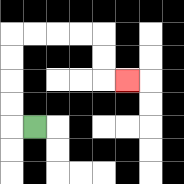{'start': '[1, 5]', 'end': '[5, 3]', 'path_directions': 'L,U,U,U,U,R,R,R,R,D,D,R', 'path_coordinates': '[[1, 5], [0, 5], [0, 4], [0, 3], [0, 2], [0, 1], [1, 1], [2, 1], [3, 1], [4, 1], [4, 2], [4, 3], [5, 3]]'}